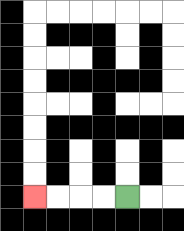{'start': '[5, 8]', 'end': '[1, 8]', 'path_directions': 'L,L,L,L', 'path_coordinates': '[[5, 8], [4, 8], [3, 8], [2, 8], [1, 8]]'}